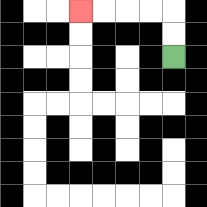{'start': '[7, 2]', 'end': '[3, 0]', 'path_directions': 'U,U,L,L,L,L', 'path_coordinates': '[[7, 2], [7, 1], [7, 0], [6, 0], [5, 0], [4, 0], [3, 0]]'}